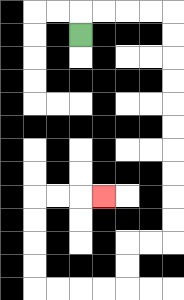{'start': '[3, 1]', 'end': '[4, 8]', 'path_directions': 'U,R,R,R,R,D,D,D,D,D,D,D,D,D,D,L,L,D,D,L,L,L,L,U,U,U,U,R,R,R', 'path_coordinates': '[[3, 1], [3, 0], [4, 0], [5, 0], [6, 0], [7, 0], [7, 1], [7, 2], [7, 3], [7, 4], [7, 5], [7, 6], [7, 7], [7, 8], [7, 9], [7, 10], [6, 10], [5, 10], [5, 11], [5, 12], [4, 12], [3, 12], [2, 12], [1, 12], [1, 11], [1, 10], [1, 9], [1, 8], [2, 8], [3, 8], [4, 8]]'}